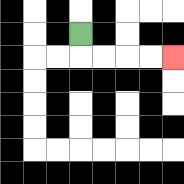{'start': '[3, 1]', 'end': '[7, 2]', 'path_directions': 'D,R,R,R,R', 'path_coordinates': '[[3, 1], [3, 2], [4, 2], [5, 2], [6, 2], [7, 2]]'}